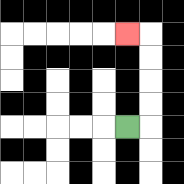{'start': '[5, 5]', 'end': '[5, 1]', 'path_directions': 'R,U,U,U,U,L', 'path_coordinates': '[[5, 5], [6, 5], [6, 4], [6, 3], [6, 2], [6, 1], [5, 1]]'}